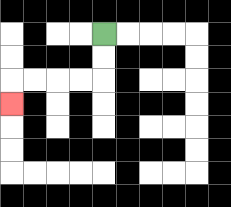{'start': '[4, 1]', 'end': '[0, 4]', 'path_directions': 'D,D,L,L,L,L,D', 'path_coordinates': '[[4, 1], [4, 2], [4, 3], [3, 3], [2, 3], [1, 3], [0, 3], [0, 4]]'}